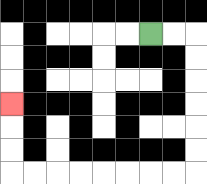{'start': '[6, 1]', 'end': '[0, 4]', 'path_directions': 'R,R,D,D,D,D,D,D,L,L,L,L,L,L,L,L,U,U,U', 'path_coordinates': '[[6, 1], [7, 1], [8, 1], [8, 2], [8, 3], [8, 4], [8, 5], [8, 6], [8, 7], [7, 7], [6, 7], [5, 7], [4, 7], [3, 7], [2, 7], [1, 7], [0, 7], [0, 6], [0, 5], [0, 4]]'}